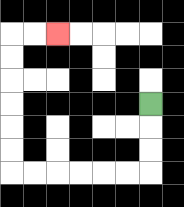{'start': '[6, 4]', 'end': '[2, 1]', 'path_directions': 'D,D,D,L,L,L,L,L,L,U,U,U,U,U,U,R,R', 'path_coordinates': '[[6, 4], [6, 5], [6, 6], [6, 7], [5, 7], [4, 7], [3, 7], [2, 7], [1, 7], [0, 7], [0, 6], [0, 5], [0, 4], [0, 3], [0, 2], [0, 1], [1, 1], [2, 1]]'}